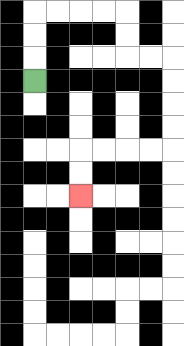{'start': '[1, 3]', 'end': '[3, 8]', 'path_directions': 'U,U,U,R,R,R,R,D,D,R,R,D,D,D,D,L,L,L,L,D,D', 'path_coordinates': '[[1, 3], [1, 2], [1, 1], [1, 0], [2, 0], [3, 0], [4, 0], [5, 0], [5, 1], [5, 2], [6, 2], [7, 2], [7, 3], [7, 4], [7, 5], [7, 6], [6, 6], [5, 6], [4, 6], [3, 6], [3, 7], [3, 8]]'}